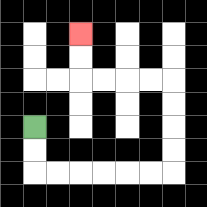{'start': '[1, 5]', 'end': '[3, 1]', 'path_directions': 'D,D,R,R,R,R,R,R,U,U,U,U,L,L,L,L,U,U', 'path_coordinates': '[[1, 5], [1, 6], [1, 7], [2, 7], [3, 7], [4, 7], [5, 7], [6, 7], [7, 7], [7, 6], [7, 5], [7, 4], [7, 3], [6, 3], [5, 3], [4, 3], [3, 3], [3, 2], [3, 1]]'}